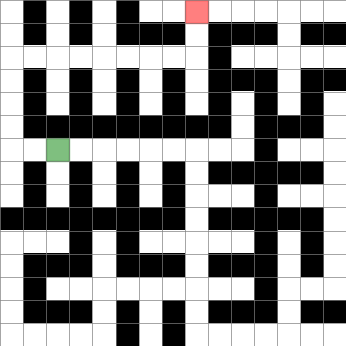{'start': '[2, 6]', 'end': '[8, 0]', 'path_directions': 'L,L,U,U,U,U,R,R,R,R,R,R,R,R,U,U', 'path_coordinates': '[[2, 6], [1, 6], [0, 6], [0, 5], [0, 4], [0, 3], [0, 2], [1, 2], [2, 2], [3, 2], [4, 2], [5, 2], [6, 2], [7, 2], [8, 2], [8, 1], [8, 0]]'}